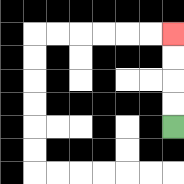{'start': '[7, 5]', 'end': '[7, 1]', 'path_directions': 'U,U,U,U', 'path_coordinates': '[[7, 5], [7, 4], [7, 3], [7, 2], [7, 1]]'}